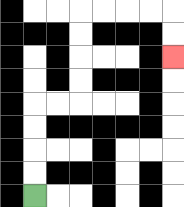{'start': '[1, 8]', 'end': '[7, 2]', 'path_directions': 'U,U,U,U,R,R,U,U,U,U,R,R,R,R,D,D', 'path_coordinates': '[[1, 8], [1, 7], [1, 6], [1, 5], [1, 4], [2, 4], [3, 4], [3, 3], [3, 2], [3, 1], [3, 0], [4, 0], [5, 0], [6, 0], [7, 0], [7, 1], [7, 2]]'}